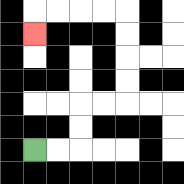{'start': '[1, 6]', 'end': '[1, 1]', 'path_directions': 'R,R,U,U,R,R,U,U,U,U,L,L,L,L,D', 'path_coordinates': '[[1, 6], [2, 6], [3, 6], [3, 5], [3, 4], [4, 4], [5, 4], [5, 3], [5, 2], [5, 1], [5, 0], [4, 0], [3, 0], [2, 0], [1, 0], [1, 1]]'}